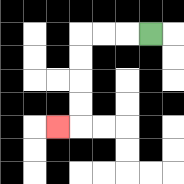{'start': '[6, 1]', 'end': '[2, 5]', 'path_directions': 'L,L,L,D,D,D,D,L', 'path_coordinates': '[[6, 1], [5, 1], [4, 1], [3, 1], [3, 2], [3, 3], [3, 4], [3, 5], [2, 5]]'}